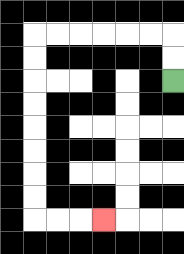{'start': '[7, 3]', 'end': '[4, 9]', 'path_directions': 'U,U,L,L,L,L,L,L,D,D,D,D,D,D,D,D,R,R,R', 'path_coordinates': '[[7, 3], [7, 2], [7, 1], [6, 1], [5, 1], [4, 1], [3, 1], [2, 1], [1, 1], [1, 2], [1, 3], [1, 4], [1, 5], [1, 6], [1, 7], [1, 8], [1, 9], [2, 9], [3, 9], [4, 9]]'}